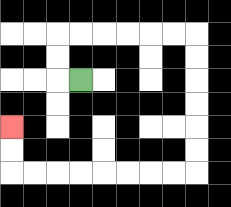{'start': '[3, 3]', 'end': '[0, 5]', 'path_directions': 'L,U,U,R,R,R,R,R,R,D,D,D,D,D,D,L,L,L,L,L,L,L,L,U,U', 'path_coordinates': '[[3, 3], [2, 3], [2, 2], [2, 1], [3, 1], [4, 1], [5, 1], [6, 1], [7, 1], [8, 1], [8, 2], [8, 3], [8, 4], [8, 5], [8, 6], [8, 7], [7, 7], [6, 7], [5, 7], [4, 7], [3, 7], [2, 7], [1, 7], [0, 7], [0, 6], [0, 5]]'}